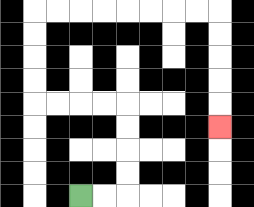{'start': '[3, 8]', 'end': '[9, 5]', 'path_directions': 'R,R,U,U,U,U,L,L,L,L,U,U,U,U,R,R,R,R,R,R,R,R,D,D,D,D,D', 'path_coordinates': '[[3, 8], [4, 8], [5, 8], [5, 7], [5, 6], [5, 5], [5, 4], [4, 4], [3, 4], [2, 4], [1, 4], [1, 3], [1, 2], [1, 1], [1, 0], [2, 0], [3, 0], [4, 0], [5, 0], [6, 0], [7, 0], [8, 0], [9, 0], [9, 1], [9, 2], [9, 3], [9, 4], [9, 5]]'}